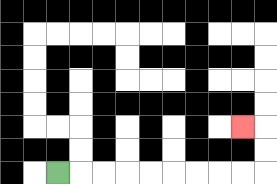{'start': '[2, 7]', 'end': '[10, 5]', 'path_directions': 'R,R,R,R,R,R,R,R,R,U,U,L', 'path_coordinates': '[[2, 7], [3, 7], [4, 7], [5, 7], [6, 7], [7, 7], [8, 7], [9, 7], [10, 7], [11, 7], [11, 6], [11, 5], [10, 5]]'}